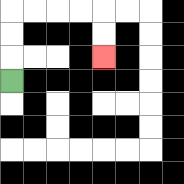{'start': '[0, 3]', 'end': '[4, 2]', 'path_directions': 'U,U,U,R,R,R,R,D,D', 'path_coordinates': '[[0, 3], [0, 2], [0, 1], [0, 0], [1, 0], [2, 0], [3, 0], [4, 0], [4, 1], [4, 2]]'}